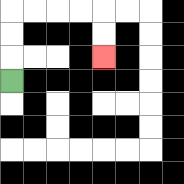{'start': '[0, 3]', 'end': '[4, 2]', 'path_directions': 'U,U,U,R,R,R,R,D,D', 'path_coordinates': '[[0, 3], [0, 2], [0, 1], [0, 0], [1, 0], [2, 0], [3, 0], [4, 0], [4, 1], [4, 2]]'}